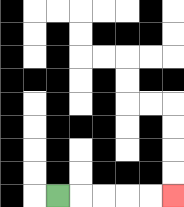{'start': '[2, 8]', 'end': '[7, 8]', 'path_directions': 'R,R,R,R,R', 'path_coordinates': '[[2, 8], [3, 8], [4, 8], [5, 8], [6, 8], [7, 8]]'}